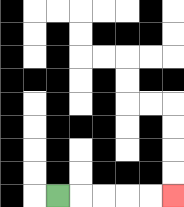{'start': '[2, 8]', 'end': '[7, 8]', 'path_directions': 'R,R,R,R,R', 'path_coordinates': '[[2, 8], [3, 8], [4, 8], [5, 8], [6, 8], [7, 8]]'}